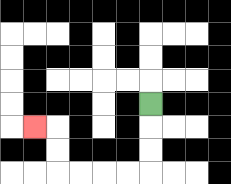{'start': '[6, 4]', 'end': '[1, 5]', 'path_directions': 'D,D,D,L,L,L,L,U,U,L', 'path_coordinates': '[[6, 4], [6, 5], [6, 6], [6, 7], [5, 7], [4, 7], [3, 7], [2, 7], [2, 6], [2, 5], [1, 5]]'}